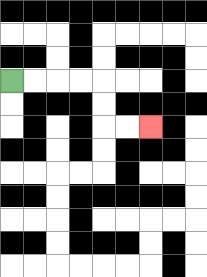{'start': '[0, 3]', 'end': '[6, 5]', 'path_directions': 'R,R,R,R,D,D,R,R', 'path_coordinates': '[[0, 3], [1, 3], [2, 3], [3, 3], [4, 3], [4, 4], [4, 5], [5, 5], [6, 5]]'}